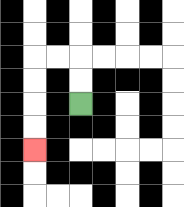{'start': '[3, 4]', 'end': '[1, 6]', 'path_directions': 'U,U,L,L,D,D,D,D', 'path_coordinates': '[[3, 4], [3, 3], [3, 2], [2, 2], [1, 2], [1, 3], [1, 4], [1, 5], [1, 6]]'}